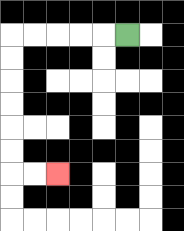{'start': '[5, 1]', 'end': '[2, 7]', 'path_directions': 'L,L,L,L,L,D,D,D,D,D,D,R,R', 'path_coordinates': '[[5, 1], [4, 1], [3, 1], [2, 1], [1, 1], [0, 1], [0, 2], [0, 3], [0, 4], [0, 5], [0, 6], [0, 7], [1, 7], [2, 7]]'}